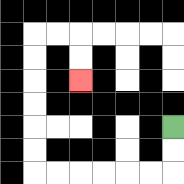{'start': '[7, 5]', 'end': '[3, 3]', 'path_directions': 'D,D,L,L,L,L,L,L,U,U,U,U,U,U,R,R,D,D', 'path_coordinates': '[[7, 5], [7, 6], [7, 7], [6, 7], [5, 7], [4, 7], [3, 7], [2, 7], [1, 7], [1, 6], [1, 5], [1, 4], [1, 3], [1, 2], [1, 1], [2, 1], [3, 1], [3, 2], [3, 3]]'}